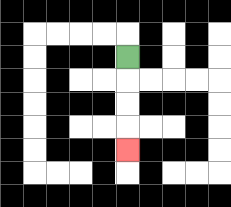{'start': '[5, 2]', 'end': '[5, 6]', 'path_directions': 'D,D,D,D', 'path_coordinates': '[[5, 2], [5, 3], [5, 4], [5, 5], [5, 6]]'}